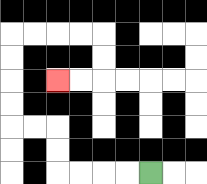{'start': '[6, 7]', 'end': '[2, 3]', 'path_directions': 'L,L,L,L,U,U,L,L,U,U,U,U,R,R,R,R,D,D,L,L', 'path_coordinates': '[[6, 7], [5, 7], [4, 7], [3, 7], [2, 7], [2, 6], [2, 5], [1, 5], [0, 5], [0, 4], [0, 3], [0, 2], [0, 1], [1, 1], [2, 1], [3, 1], [4, 1], [4, 2], [4, 3], [3, 3], [2, 3]]'}